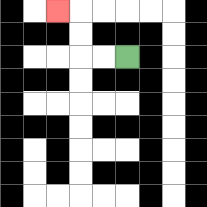{'start': '[5, 2]', 'end': '[2, 0]', 'path_directions': 'L,L,U,U,L', 'path_coordinates': '[[5, 2], [4, 2], [3, 2], [3, 1], [3, 0], [2, 0]]'}